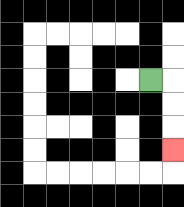{'start': '[6, 3]', 'end': '[7, 6]', 'path_directions': 'R,D,D,D', 'path_coordinates': '[[6, 3], [7, 3], [7, 4], [7, 5], [7, 6]]'}